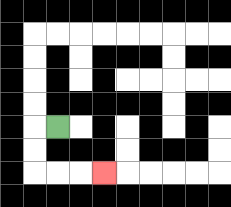{'start': '[2, 5]', 'end': '[4, 7]', 'path_directions': 'L,D,D,R,R,R', 'path_coordinates': '[[2, 5], [1, 5], [1, 6], [1, 7], [2, 7], [3, 7], [4, 7]]'}